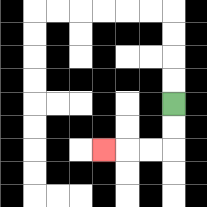{'start': '[7, 4]', 'end': '[4, 6]', 'path_directions': 'D,D,L,L,L', 'path_coordinates': '[[7, 4], [7, 5], [7, 6], [6, 6], [5, 6], [4, 6]]'}